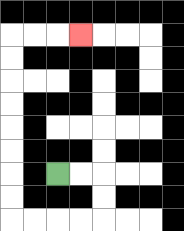{'start': '[2, 7]', 'end': '[3, 1]', 'path_directions': 'R,R,D,D,L,L,L,L,U,U,U,U,U,U,U,U,R,R,R', 'path_coordinates': '[[2, 7], [3, 7], [4, 7], [4, 8], [4, 9], [3, 9], [2, 9], [1, 9], [0, 9], [0, 8], [0, 7], [0, 6], [0, 5], [0, 4], [0, 3], [0, 2], [0, 1], [1, 1], [2, 1], [3, 1]]'}